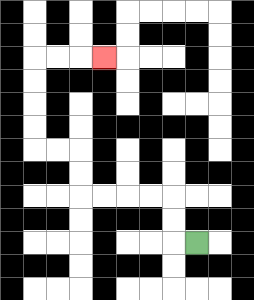{'start': '[8, 10]', 'end': '[4, 2]', 'path_directions': 'L,U,U,L,L,L,L,U,U,L,L,U,U,U,U,R,R,R', 'path_coordinates': '[[8, 10], [7, 10], [7, 9], [7, 8], [6, 8], [5, 8], [4, 8], [3, 8], [3, 7], [3, 6], [2, 6], [1, 6], [1, 5], [1, 4], [1, 3], [1, 2], [2, 2], [3, 2], [4, 2]]'}